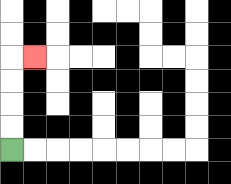{'start': '[0, 6]', 'end': '[1, 2]', 'path_directions': 'U,U,U,U,R', 'path_coordinates': '[[0, 6], [0, 5], [0, 4], [0, 3], [0, 2], [1, 2]]'}